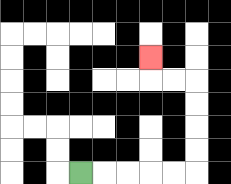{'start': '[3, 7]', 'end': '[6, 2]', 'path_directions': 'R,R,R,R,R,U,U,U,U,L,L,U', 'path_coordinates': '[[3, 7], [4, 7], [5, 7], [6, 7], [7, 7], [8, 7], [8, 6], [8, 5], [8, 4], [8, 3], [7, 3], [6, 3], [6, 2]]'}